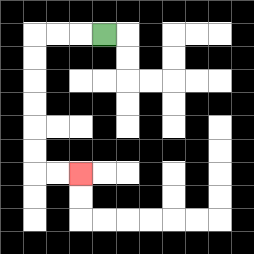{'start': '[4, 1]', 'end': '[3, 7]', 'path_directions': 'L,L,L,D,D,D,D,D,D,R,R', 'path_coordinates': '[[4, 1], [3, 1], [2, 1], [1, 1], [1, 2], [1, 3], [1, 4], [1, 5], [1, 6], [1, 7], [2, 7], [3, 7]]'}